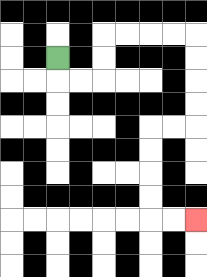{'start': '[2, 2]', 'end': '[8, 9]', 'path_directions': 'D,R,R,U,U,R,R,R,R,D,D,D,D,L,L,D,D,D,D,R,R', 'path_coordinates': '[[2, 2], [2, 3], [3, 3], [4, 3], [4, 2], [4, 1], [5, 1], [6, 1], [7, 1], [8, 1], [8, 2], [8, 3], [8, 4], [8, 5], [7, 5], [6, 5], [6, 6], [6, 7], [6, 8], [6, 9], [7, 9], [8, 9]]'}